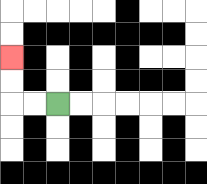{'start': '[2, 4]', 'end': '[0, 2]', 'path_directions': 'L,L,U,U', 'path_coordinates': '[[2, 4], [1, 4], [0, 4], [0, 3], [0, 2]]'}